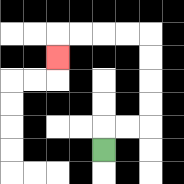{'start': '[4, 6]', 'end': '[2, 2]', 'path_directions': 'U,R,R,U,U,U,U,L,L,L,L,D', 'path_coordinates': '[[4, 6], [4, 5], [5, 5], [6, 5], [6, 4], [6, 3], [6, 2], [6, 1], [5, 1], [4, 1], [3, 1], [2, 1], [2, 2]]'}